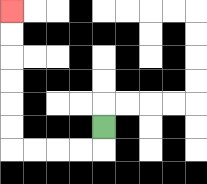{'start': '[4, 5]', 'end': '[0, 0]', 'path_directions': 'D,L,L,L,L,U,U,U,U,U,U', 'path_coordinates': '[[4, 5], [4, 6], [3, 6], [2, 6], [1, 6], [0, 6], [0, 5], [0, 4], [0, 3], [0, 2], [0, 1], [0, 0]]'}